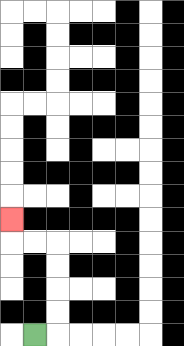{'start': '[1, 14]', 'end': '[0, 9]', 'path_directions': 'R,U,U,U,U,L,L,U', 'path_coordinates': '[[1, 14], [2, 14], [2, 13], [2, 12], [2, 11], [2, 10], [1, 10], [0, 10], [0, 9]]'}